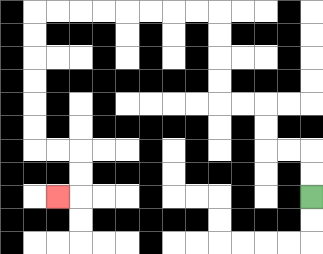{'start': '[13, 8]', 'end': '[2, 8]', 'path_directions': 'U,U,L,L,U,U,L,L,U,U,U,U,L,L,L,L,L,L,L,L,D,D,D,D,D,D,R,R,D,D,L', 'path_coordinates': '[[13, 8], [13, 7], [13, 6], [12, 6], [11, 6], [11, 5], [11, 4], [10, 4], [9, 4], [9, 3], [9, 2], [9, 1], [9, 0], [8, 0], [7, 0], [6, 0], [5, 0], [4, 0], [3, 0], [2, 0], [1, 0], [1, 1], [1, 2], [1, 3], [1, 4], [1, 5], [1, 6], [2, 6], [3, 6], [3, 7], [3, 8], [2, 8]]'}